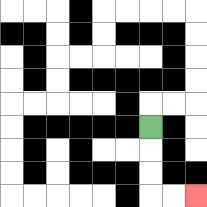{'start': '[6, 5]', 'end': '[8, 8]', 'path_directions': 'D,D,D,R,R', 'path_coordinates': '[[6, 5], [6, 6], [6, 7], [6, 8], [7, 8], [8, 8]]'}